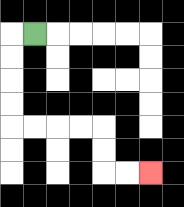{'start': '[1, 1]', 'end': '[6, 7]', 'path_directions': 'L,D,D,D,D,R,R,R,R,D,D,R,R', 'path_coordinates': '[[1, 1], [0, 1], [0, 2], [0, 3], [0, 4], [0, 5], [1, 5], [2, 5], [3, 5], [4, 5], [4, 6], [4, 7], [5, 7], [6, 7]]'}